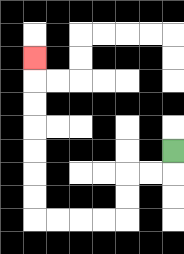{'start': '[7, 6]', 'end': '[1, 2]', 'path_directions': 'D,L,L,D,D,L,L,L,L,U,U,U,U,U,U,U', 'path_coordinates': '[[7, 6], [7, 7], [6, 7], [5, 7], [5, 8], [5, 9], [4, 9], [3, 9], [2, 9], [1, 9], [1, 8], [1, 7], [1, 6], [1, 5], [1, 4], [1, 3], [1, 2]]'}